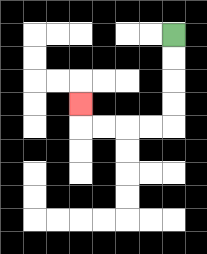{'start': '[7, 1]', 'end': '[3, 4]', 'path_directions': 'D,D,D,D,L,L,L,L,U', 'path_coordinates': '[[7, 1], [7, 2], [7, 3], [7, 4], [7, 5], [6, 5], [5, 5], [4, 5], [3, 5], [3, 4]]'}